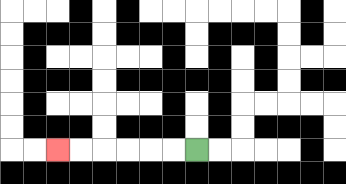{'start': '[8, 6]', 'end': '[2, 6]', 'path_directions': 'L,L,L,L,L,L', 'path_coordinates': '[[8, 6], [7, 6], [6, 6], [5, 6], [4, 6], [3, 6], [2, 6]]'}